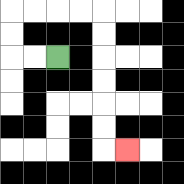{'start': '[2, 2]', 'end': '[5, 6]', 'path_directions': 'L,L,U,U,R,R,R,R,D,D,D,D,D,D,R', 'path_coordinates': '[[2, 2], [1, 2], [0, 2], [0, 1], [0, 0], [1, 0], [2, 0], [3, 0], [4, 0], [4, 1], [4, 2], [4, 3], [4, 4], [4, 5], [4, 6], [5, 6]]'}